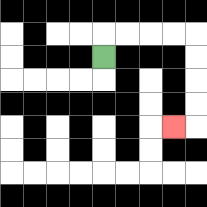{'start': '[4, 2]', 'end': '[7, 5]', 'path_directions': 'U,R,R,R,R,D,D,D,D,L', 'path_coordinates': '[[4, 2], [4, 1], [5, 1], [6, 1], [7, 1], [8, 1], [8, 2], [8, 3], [8, 4], [8, 5], [7, 5]]'}